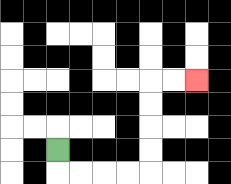{'start': '[2, 6]', 'end': '[8, 3]', 'path_directions': 'D,R,R,R,R,U,U,U,U,R,R', 'path_coordinates': '[[2, 6], [2, 7], [3, 7], [4, 7], [5, 7], [6, 7], [6, 6], [6, 5], [6, 4], [6, 3], [7, 3], [8, 3]]'}